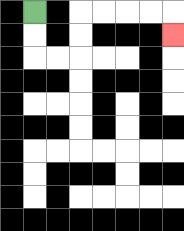{'start': '[1, 0]', 'end': '[7, 1]', 'path_directions': 'D,D,R,R,U,U,R,R,R,R,D', 'path_coordinates': '[[1, 0], [1, 1], [1, 2], [2, 2], [3, 2], [3, 1], [3, 0], [4, 0], [5, 0], [6, 0], [7, 0], [7, 1]]'}